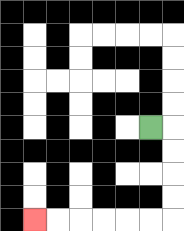{'start': '[6, 5]', 'end': '[1, 9]', 'path_directions': 'R,D,D,D,D,L,L,L,L,L,L', 'path_coordinates': '[[6, 5], [7, 5], [7, 6], [7, 7], [7, 8], [7, 9], [6, 9], [5, 9], [4, 9], [3, 9], [2, 9], [1, 9]]'}